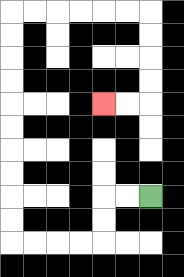{'start': '[6, 8]', 'end': '[4, 4]', 'path_directions': 'L,L,D,D,L,L,L,L,U,U,U,U,U,U,U,U,U,U,R,R,R,R,R,R,D,D,D,D,L,L', 'path_coordinates': '[[6, 8], [5, 8], [4, 8], [4, 9], [4, 10], [3, 10], [2, 10], [1, 10], [0, 10], [0, 9], [0, 8], [0, 7], [0, 6], [0, 5], [0, 4], [0, 3], [0, 2], [0, 1], [0, 0], [1, 0], [2, 0], [3, 0], [4, 0], [5, 0], [6, 0], [6, 1], [6, 2], [6, 3], [6, 4], [5, 4], [4, 4]]'}